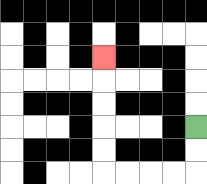{'start': '[8, 5]', 'end': '[4, 2]', 'path_directions': 'D,D,L,L,L,L,U,U,U,U,U', 'path_coordinates': '[[8, 5], [8, 6], [8, 7], [7, 7], [6, 7], [5, 7], [4, 7], [4, 6], [4, 5], [4, 4], [4, 3], [4, 2]]'}